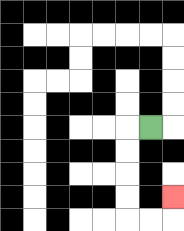{'start': '[6, 5]', 'end': '[7, 8]', 'path_directions': 'L,D,D,D,D,R,R,U', 'path_coordinates': '[[6, 5], [5, 5], [5, 6], [5, 7], [5, 8], [5, 9], [6, 9], [7, 9], [7, 8]]'}